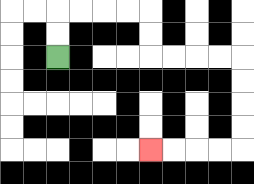{'start': '[2, 2]', 'end': '[6, 6]', 'path_directions': 'U,U,R,R,R,R,D,D,R,R,R,R,D,D,D,D,L,L,L,L', 'path_coordinates': '[[2, 2], [2, 1], [2, 0], [3, 0], [4, 0], [5, 0], [6, 0], [6, 1], [6, 2], [7, 2], [8, 2], [9, 2], [10, 2], [10, 3], [10, 4], [10, 5], [10, 6], [9, 6], [8, 6], [7, 6], [6, 6]]'}